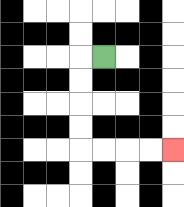{'start': '[4, 2]', 'end': '[7, 6]', 'path_directions': 'L,D,D,D,D,R,R,R,R', 'path_coordinates': '[[4, 2], [3, 2], [3, 3], [3, 4], [3, 5], [3, 6], [4, 6], [5, 6], [6, 6], [7, 6]]'}